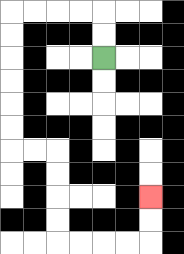{'start': '[4, 2]', 'end': '[6, 8]', 'path_directions': 'U,U,L,L,L,L,D,D,D,D,D,D,R,R,D,D,D,D,R,R,R,R,U,U', 'path_coordinates': '[[4, 2], [4, 1], [4, 0], [3, 0], [2, 0], [1, 0], [0, 0], [0, 1], [0, 2], [0, 3], [0, 4], [0, 5], [0, 6], [1, 6], [2, 6], [2, 7], [2, 8], [2, 9], [2, 10], [3, 10], [4, 10], [5, 10], [6, 10], [6, 9], [6, 8]]'}